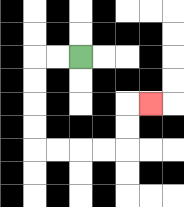{'start': '[3, 2]', 'end': '[6, 4]', 'path_directions': 'L,L,D,D,D,D,R,R,R,R,U,U,R', 'path_coordinates': '[[3, 2], [2, 2], [1, 2], [1, 3], [1, 4], [1, 5], [1, 6], [2, 6], [3, 6], [4, 6], [5, 6], [5, 5], [5, 4], [6, 4]]'}